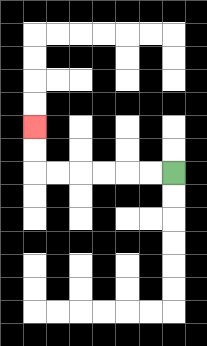{'start': '[7, 7]', 'end': '[1, 5]', 'path_directions': 'L,L,L,L,L,L,U,U', 'path_coordinates': '[[7, 7], [6, 7], [5, 7], [4, 7], [3, 7], [2, 7], [1, 7], [1, 6], [1, 5]]'}